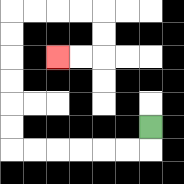{'start': '[6, 5]', 'end': '[2, 2]', 'path_directions': 'D,L,L,L,L,L,L,U,U,U,U,U,U,R,R,R,R,D,D,L,L', 'path_coordinates': '[[6, 5], [6, 6], [5, 6], [4, 6], [3, 6], [2, 6], [1, 6], [0, 6], [0, 5], [0, 4], [0, 3], [0, 2], [0, 1], [0, 0], [1, 0], [2, 0], [3, 0], [4, 0], [4, 1], [4, 2], [3, 2], [2, 2]]'}